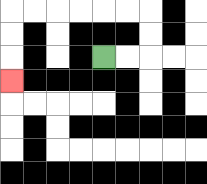{'start': '[4, 2]', 'end': '[0, 3]', 'path_directions': 'R,R,U,U,L,L,L,L,L,L,D,D,D', 'path_coordinates': '[[4, 2], [5, 2], [6, 2], [6, 1], [6, 0], [5, 0], [4, 0], [3, 0], [2, 0], [1, 0], [0, 0], [0, 1], [0, 2], [0, 3]]'}